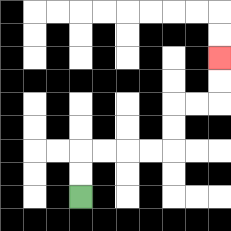{'start': '[3, 8]', 'end': '[9, 2]', 'path_directions': 'U,U,R,R,R,R,U,U,R,R,U,U', 'path_coordinates': '[[3, 8], [3, 7], [3, 6], [4, 6], [5, 6], [6, 6], [7, 6], [7, 5], [7, 4], [8, 4], [9, 4], [9, 3], [9, 2]]'}